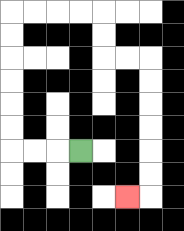{'start': '[3, 6]', 'end': '[5, 8]', 'path_directions': 'L,L,L,U,U,U,U,U,U,R,R,R,R,D,D,R,R,D,D,D,D,D,D,L', 'path_coordinates': '[[3, 6], [2, 6], [1, 6], [0, 6], [0, 5], [0, 4], [0, 3], [0, 2], [0, 1], [0, 0], [1, 0], [2, 0], [3, 0], [4, 0], [4, 1], [4, 2], [5, 2], [6, 2], [6, 3], [6, 4], [6, 5], [6, 6], [6, 7], [6, 8], [5, 8]]'}